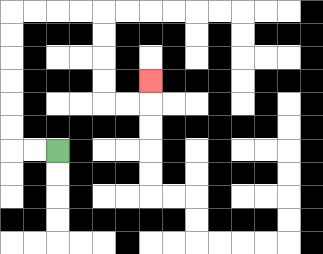{'start': '[2, 6]', 'end': '[6, 3]', 'path_directions': 'L,L,U,U,U,U,U,U,R,R,R,R,D,D,D,D,R,R,U', 'path_coordinates': '[[2, 6], [1, 6], [0, 6], [0, 5], [0, 4], [0, 3], [0, 2], [0, 1], [0, 0], [1, 0], [2, 0], [3, 0], [4, 0], [4, 1], [4, 2], [4, 3], [4, 4], [5, 4], [6, 4], [6, 3]]'}